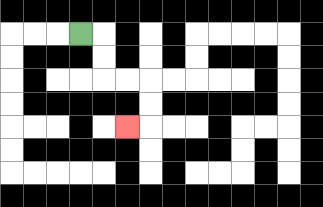{'start': '[3, 1]', 'end': '[5, 5]', 'path_directions': 'R,D,D,R,R,D,D,L', 'path_coordinates': '[[3, 1], [4, 1], [4, 2], [4, 3], [5, 3], [6, 3], [6, 4], [6, 5], [5, 5]]'}